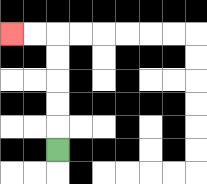{'start': '[2, 6]', 'end': '[0, 1]', 'path_directions': 'U,U,U,U,U,L,L', 'path_coordinates': '[[2, 6], [2, 5], [2, 4], [2, 3], [2, 2], [2, 1], [1, 1], [0, 1]]'}